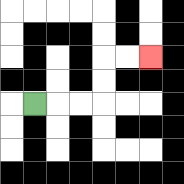{'start': '[1, 4]', 'end': '[6, 2]', 'path_directions': 'R,R,R,U,U,R,R', 'path_coordinates': '[[1, 4], [2, 4], [3, 4], [4, 4], [4, 3], [4, 2], [5, 2], [6, 2]]'}